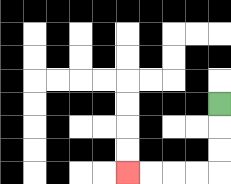{'start': '[9, 4]', 'end': '[5, 7]', 'path_directions': 'D,D,D,L,L,L,L', 'path_coordinates': '[[9, 4], [9, 5], [9, 6], [9, 7], [8, 7], [7, 7], [6, 7], [5, 7]]'}